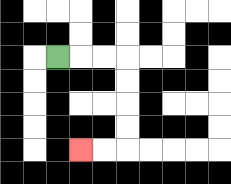{'start': '[2, 2]', 'end': '[3, 6]', 'path_directions': 'R,R,R,D,D,D,D,L,L', 'path_coordinates': '[[2, 2], [3, 2], [4, 2], [5, 2], [5, 3], [5, 4], [5, 5], [5, 6], [4, 6], [3, 6]]'}